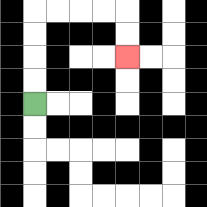{'start': '[1, 4]', 'end': '[5, 2]', 'path_directions': 'U,U,U,U,R,R,R,R,D,D', 'path_coordinates': '[[1, 4], [1, 3], [1, 2], [1, 1], [1, 0], [2, 0], [3, 0], [4, 0], [5, 0], [5, 1], [5, 2]]'}